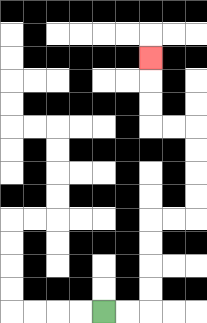{'start': '[4, 13]', 'end': '[6, 2]', 'path_directions': 'R,R,U,U,U,U,R,R,U,U,U,U,L,L,U,U,U', 'path_coordinates': '[[4, 13], [5, 13], [6, 13], [6, 12], [6, 11], [6, 10], [6, 9], [7, 9], [8, 9], [8, 8], [8, 7], [8, 6], [8, 5], [7, 5], [6, 5], [6, 4], [6, 3], [6, 2]]'}